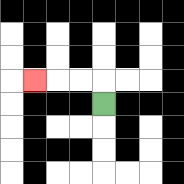{'start': '[4, 4]', 'end': '[1, 3]', 'path_directions': 'U,L,L,L', 'path_coordinates': '[[4, 4], [4, 3], [3, 3], [2, 3], [1, 3]]'}